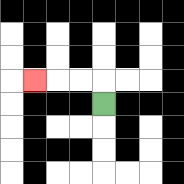{'start': '[4, 4]', 'end': '[1, 3]', 'path_directions': 'U,L,L,L', 'path_coordinates': '[[4, 4], [4, 3], [3, 3], [2, 3], [1, 3]]'}